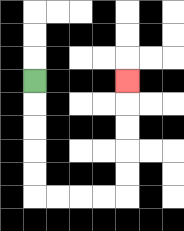{'start': '[1, 3]', 'end': '[5, 3]', 'path_directions': 'D,D,D,D,D,R,R,R,R,U,U,U,U,U', 'path_coordinates': '[[1, 3], [1, 4], [1, 5], [1, 6], [1, 7], [1, 8], [2, 8], [3, 8], [4, 8], [5, 8], [5, 7], [5, 6], [5, 5], [5, 4], [5, 3]]'}